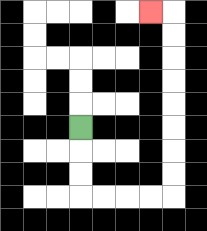{'start': '[3, 5]', 'end': '[6, 0]', 'path_directions': 'D,D,D,R,R,R,R,U,U,U,U,U,U,U,U,L', 'path_coordinates': '[[3, 5], [3, 6], [3, 7], [3, 8], [4, 8], [5, 8], [6, 8], [7, 8], [7, 7], [7, 6], [7, 5], [7, 4], [7, 3], [7, 2], [7, 1], [7, 0], [6, 0]]'}